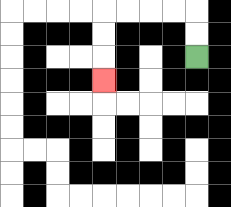{'start': '[8, 2]', 'end': '[4, 3]', 'path_directions': 'U,U,L,L,L,L,D,D,D', 'path_coordinates': '[[8, 2], [8, 1], [8, 0], [7, 0], [6, 0], [5, 0], [4, 0], [4, 1], [4, 2], [4, 3]]'}